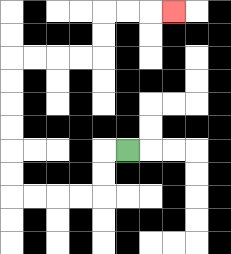{'start': '[5, 6]', 'end': '[7, 0]', 'path_directions': 'L,D,D,L,L,L,L,U,U,U,U,U,U,R,R,R,R,U,U,R,R,R', 'path_coordinates': '[[5, 6], [4, 6], [4, 7], [4, 8], [3, 8], [2, 8], [1, 8], [0, 8], [0, 7], [0, 6], [0, 5], [0, 4], [0, 3], [0, 2], [1, 2], [2, 2], [3, 2], [4, 2], [4, 1], [4, 0], [5, 0], [6, 0], [7, 0]]'}